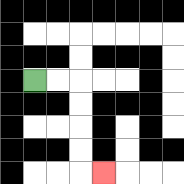{'start': '[1, 3]', 'end': '[4, 7]', 'path_directions': 'R,R,D,D,D,D,R', 'path_coordinates': '[[1, 3], [2, 3], [3, 3], [3, 4], [3, 5], [3, 6], [3, 7], [4, 7]]'}